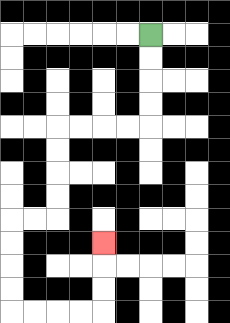{'start': '[6, 1]', 'end': '[4, 10]', 'path_directions': 'D,D,D,D,L,L,L,L,D,D,D,D,L,L,D,D,D,D,R,R,R,R,U,U,U', 'path_coordinates': '[[6, 1], [6, 2], [6, 3], [6, 4], [6, 5], [5, 5], [4, 5], [3, 5], [2, 5], [2, 6], [2, 7], [2, 8], [2, 9], [1, 9], [0, 9], [0, 10], [0, 11], [0, 12], [0, 13], [1, 13], [2, 13], [3, 13], [4, 13], [4, 12], [4, 11], [4, 10]]'}